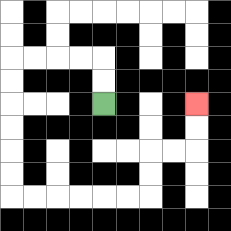{'start': '[4, 4]', 'end': '[8, 4]', 'path_directions': 'U,U,L,L,L,L,D,D,D,D,D,D,R,R,R,R,R,R,U,U,R,R,U,U', 'path_coordinates': '[[4, 4], [4, 3], [4, 2], [3, 2], [2, 2], [1, 2], [0, 2], [0, 3], [0, 4], [0, 5], [0, 6], [0, 7], [0, 8], [1, 8], [2, 8], [3, 8], [4, 8], [5, 8], [6, 8], [6, 7], [6, 6], [7, 6], [8, 6], [8, 5], [8, 4]]'}